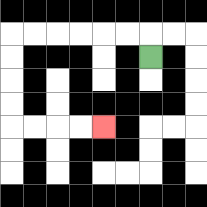{'start': '[6, 2]', 'end': '[4, 5]', 'path_directions': 'U,L,L,L,L,L,L,D,D,D,D,R,R,R,R', 'path_coordinates': '[[6, 2], [6, 1], [5, 1], [4, 1], [3, 1], [2, 1], [1, 1], [0, 1], [0, 2], [0, 3], [0, 4], [0, 5], [1, 5], [2, 5], [3, 5], [4, 5]]'}